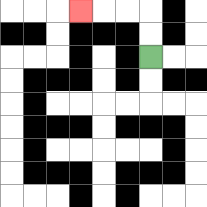{'start': '[6, 2]', 'end': '[3, 0]', 'path_directions': 'U,U,L,L,L', 'path_coordinates': '[[6, 2], [6, 1], [6, 0], [5, 0], [4, 0], [3, 0]]'}